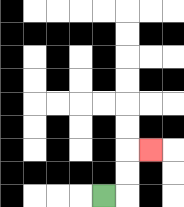{'start': '[4, 8]', 'end': '[6, 6]', 'path_directions': 'R,U,U,R', 'path_coordinates': '[[4, 8], [5, 8], [5, 7], [5, 6], [6, 6]]'}